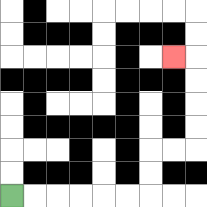{'start': '[0, 8]', 'end': '[7, 2]', 'path_directions': 'R,R,R,R,R,R,U,U,R,R,U,U,U,U,L', 'path_coordinates': '[[0, 8], [1, 8], [2, 8], [3, 8], [4, 8], [5, 8], [6, 8], [6, 7], [6, 6], [7, 6], [8, 6], [8, 5], [8, 4], [8, 3], [8, 2], [7, 2]]'}